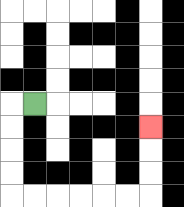{'start': '[1, 4]', 'end': '[6, 5]', 'path_directions': 'L,D,D,D,D,R,R,R,R,R,R,U,U,U', 'path_coordinates': '[[1, 4], [0, 4], [0, 5], [0, 6], [0, 7], [0, 8], [1, 8], [2, 8], [3, 8], [4, 8], [5, 8], [6, 8], [6, 7], [6, 6], [6, 5]]'}